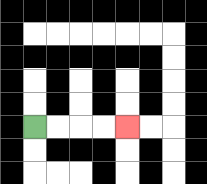{'start': '[1, 5]', 'end': '[5, 5]', 'path_directions': 'R,R,R,R', 'path_coordinates': '[[1, 5], [2, 5], [3, 5], [4, 5], [5, 5]]'}